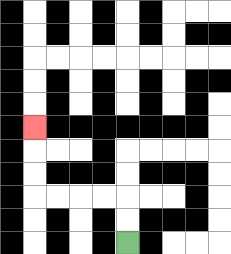{'start': '[5, 10]', 'end': '[1, 5]', 'path_directions': 'U,U,L,L,L,L,U,U,U', 'path_coordinates': '[[5, 10], [5, 9], [5, 8], [4, 8], [3, 8], [2, 8], [1, 8], [1, 7], [1, 6], [1, 5]]'}